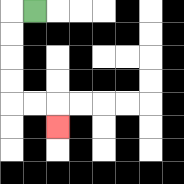{'start': '[1, 0]', 'end': '[2, 5]', 'path_directions': 'L,D,D,D,D,R,R,D', 'path_coordinates': '[[1, 0], [0, 0], [0, 1], [0, 2], [0, 3], [0, 4], [1, 4], [2, 4], [2, 5]]'}